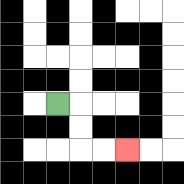{'start': '[2, 4]', 'end': '[5, 6]', 'path_directions': 'R,D,D,R,R', 'path_coordinates': '[[2, 4], [3, 4], [3, 5], [3, 6], [4, 6], [5, 6]]'}